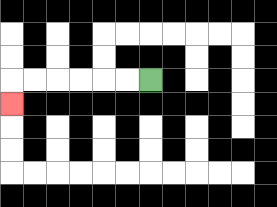{'start': '[6, 3]', 'end': '[0, 4]', 'path_directions': 'L,L,L,L,L,L,D', 'path_coordinates': '[[6, 3], [5, 3], [4, 3], [3, 3], [2, 3], [1, 3], [0, 3], [0, 4]]'}